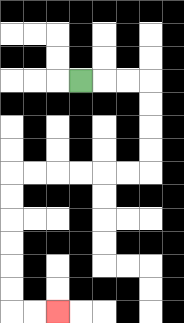{'start': '[3, 3]', 'end': '[2, 13]', 'path_directions': 'R,R,R,D,D,D,D,L,L,L,L,L,L,D,D,D,D,D,D,R,R', 'path_coordinates': '[[3, 3], [4, 3], [5, 3], [6, 3], [6, 4], [6, 5], [6, 6], [6, 7], [5, 7], [4, 7], [3, 7], [2, 7], [1, 7], [0, 7], [0, 8], [0, 9], [0, 10], [0, 11], [0, 12], [0, 13], [1, 13], [2, 13]]'}